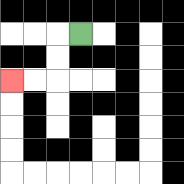{'start': '[3, 1]', 'end': '[0, 3]', 'path_directions': 'L,D,D,L,L', 'path_coordinates': '[[3, 1], [2, 1], [2, 2], [2, 3], [1, 3], [0, 3]]'}